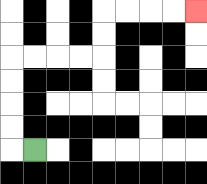{'start': '[1, 6]', 'end': '[8, 0]', 'path_directions': 'L,U,U,U,U,R,R,R,R,U,U,R,R,R,R', 'path_coordinates': '[[1, 6], [0, 6], [0, 5], [0, 4], [0, 3], [0, 2], [1, 2], [2, 2], [3, 2], [4, 2], [4, 1], [4, 0], [5, 0], [6, 0], [7, 0], [8, 0]]'}